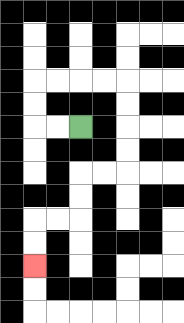{'start': '[3, 5]', 'end': '[1, 11]', 'path_directions': 'L,L,U,U,R,R,R,R,D,D,D,D,L,L,D,D,L,L,D,D', 'path_coordinates': '[[3, 5], [2, 5], [1, 5], [1, 4], [1, 3], [2, 3], [3, 3], [4, 3], [5, 3], [5, 4], [5, 5], [5, 6], [5, 7], [4, 7], [3, 7], [3, 8], [3, 9], [2, 9], [1, 9], [1, 10], [1, 11]]'}